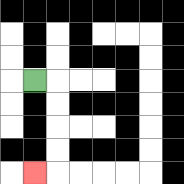{'start': '[1, 3]', 'end': '[1, 7]', 'path_directions': 'R,D,D,D,D,L', 'path_coordinates': '[[1, 3], [2, 3], [2, 4], [2, 5], [2, 6], [2, 7], [1, 7]]'}